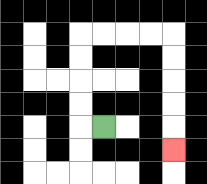{'start': '[4, 5]', 'end': '[7, 6]', 'path_directions': 'L,U,U,U,U,R,R,R,R,D,D,D,D,D', 'path_coordinates': '[[4, 5], [3, 5], [3, 4], [3, 3], [3, 2], [3, 1], [4, 1], [5, 1], [6, 1], [7, 1], [7, 2], [7, 3], [7, 4], [7, 5], [7, 6]]'}